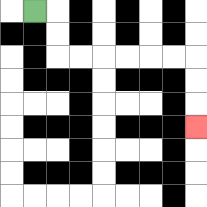{'start': '[1, 0]', 'end': '[8, 5]', 'path_directions': 'R,D,D,R,R,R,R,R,R,D,D,D', 'path_coordinates': '[[1, 0], [2, 0], [2, 1], [2, 2], [3, 2], [4, 2], [5, 2], [6, 2], [7, 2], [8, 2], [8, 3], [8, 4], [8, 5]]'}